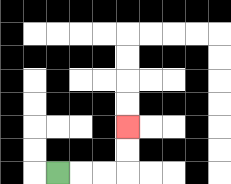{'start': '[2, 7]', 'end': '[5, 5]', 'path_directions': 'R,R,R,U,U', 'path_coordinates': '[[2, 7], [3, 7], [4, 7], [5, 7], [5, 6], [5, 5]]'}